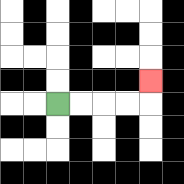{'start': '[2, 4]', 'end': '[6, 3]', 'path_directions': 'R,R,R,R,U', 'path_coordinates': '[[2, 4], [3, 4], [4, 4], [5, 4], [6, 4], [6, 3]]'}